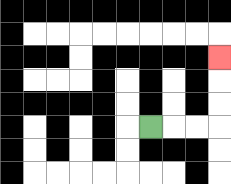{'start': '[6, 5]', 'end': '[9, 2]', 'path_directions': 'R,R,R,U,U,U', 'path_coordinates': '[[6, 5], [7, 5], [8, 5], [9, 5], [9, 4], [9, 3], [9, 2]]'}